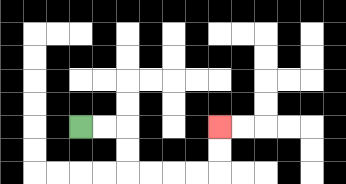{'start': '[3, 5]', 'end': '[9, 5]', 'path_directions': 'R,R,D,D,R,R,R,R,U,U', 'path_coordinates': '[[3, 5], [4, 5], [5, 5], [5, 6], [5, 7], [6, 7], [7, 7], [8, 7], [9, 7], [9, 6], [9, 5]]'}